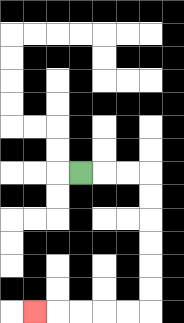{'start': '[3, 7]', 'end': '[1, 13]', 'path_directions': 'R,R,R,D,D,D,D,D,D,L,L,L,L,L', 'path_coordinates': '[[3, 7], [4, 7], [5, 7], [6, 7], [6, 8], [6, 9], [6, 10], [6, 11], [6, 12], [6, 13], [5, 13], [4, 13], [3, 13], [2, 13], [1, 13]]'}